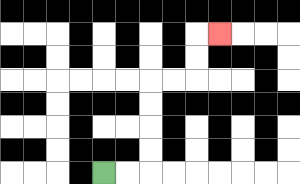{'start': '[4, 7]', 'end': '[9, 1]', 'path_directions': 'R,R,U,U,U,U,R,R,U,U,R', 'path_coordinates': '[[4, 7], [5, 7], [6, 7], [6, 6], [6, 5], [6, 4], [6, 3], [7, 3], [8, 3], [8, 2], [8, 1], [9, 1]]'}